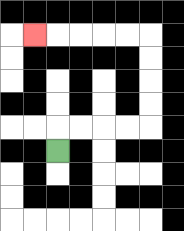{'start': '[2, 6]', 'end': '[1, 1]', 'path_directions': 'U,R,R,R,R,U,U,U,U,L,L,L,L,L', 'path_coordinates': '[[2, 6], [2, 5], [3, 5], [4, 5], [5, 5], [6, 5], [6, 4], [6, 3], [6, 2], [6, 1], [5, 1], [4, 1], [3, 1], [2, 1], [1, 1]]'}